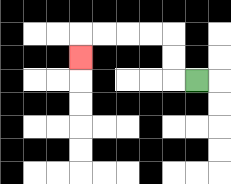{'start': '[8, 3]', 'end': '[3, 2]', 'path_directions': 'L,U,U,L,L,L,L,D', 'path_coordinates': '[[8, 3], [7, 3], [7, 2], [7, 1], [6, 1], [5, 1], [4, 1], [3, 1], [3, 2]]'}